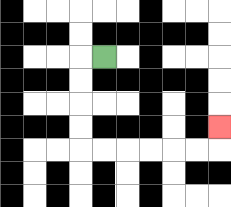{'start': '[4, 2]', 'end': '[9, 5]', 'path_directions': 'L,D,D,D,D,R,R,R,R,R,R,U', 'path_coordinates': '[[4, 2], [3, 2], [3, 3], [3, 4], [3, 5], [3, 6], [4, 6], [5, 6], [6, 6], [7, 6], [8, 6], [9, 6], [9, 5]]'}